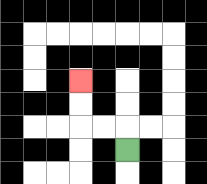{'start': '[5, 6]', 'end': '[3, 3]', 'path_directions': 'U,L,L,U,U', 'path_coordinates': '[[5, 6], [5, 5], [4, 5], [3, 5], [3, 4], [3, 3]]'}